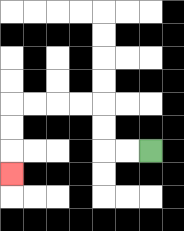{'start': '[6, 6]', 'end': '[0, 7]', 'path_directions': 'L,L,U,U,L,L,L,L,D,D,D', 'path_coordinates': '[[6, 6], [5, 6], [4, 6], [4, 5], [4, 4], [3, 4], [2, 4], [1, 4], [0, 4], [0, 5], [0, 6], [0, 7]]'}